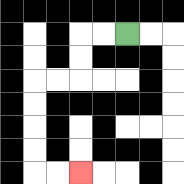{'start': '[5, 1]', 'end': '[3, 7]', 'path_directions': 'L,L,D,D,L,L,D,D,D,D,R,R', 'path_coordinates': '[[5, 1], [4, 1], [3, 1], [3, 2], [3, 3], [2, 3], [1, 3], [1, 4], [1, 5], [1, 6], [1, 7], [2, 7], [3, 7]]'}